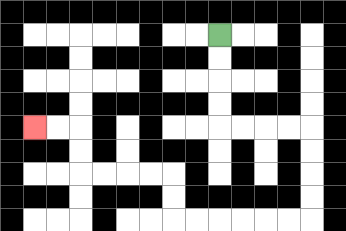{'start': '[9, 1]', 'end': '[1, 5]', 'path_directions': 'D,D,D,D,R,R,R,R,D,D,D,D,L,L,L,L,L,L,U,U,L,L,L,L,U,U,L,L', 'path_coordinates': '[[9, 1], [9, 2], [9, 3], [9, 4], [9, 5], [10, 5], [11, 5], [12, 5], [13, 5], [13, 6], [13, 7], [13, 8], [13, 9], [12, 9], [11, 9], [10, 9], [9, 9], [8, 9], [7, 9], [7, 8], [7, 7], [6, 7], [5, 7], [4, 7], [3, 7], [3, 6], [3, 5], [2, 5], [1, 5]]'}